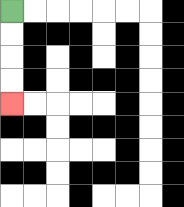{'start': '[0, 0]', 'end': '[0, 4]', 'path_directions': 'D,D,D,D', 'path_coordinates': '[[0, 0], [0, 1], [0, 2], [0, 3], [0, 4]]'}